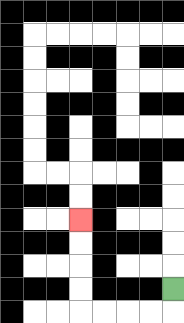{'start': '[7, 12]', 'end': '[3, 9]', 'path_directions': 'D,L,L,L,L,U,U,U,U', 'path_coordinates': '[[7, 12], [7, 13], [6, 13], [5, 13], [4, 13], [3, 13], [3, 12], [3, 11], [3, 10], [3, 9]]'}